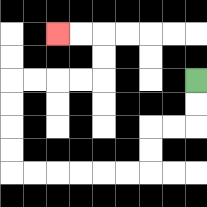{'start': '[8, 3]', 'end': '[2, 1]', 'path_directions': 'D,D,L,L,D,D,L,L,L,L,L,L,U,U,U,U,R,R,R,R,U,U,L,L', 'path_coordinates': '[[8, 3], [8, 4], [8, 5], [7, 5], [6, 5], [6, 6], [6, 7], [5, 7], [4, 7], [3, 7], [2, 7], [1, 7], [0, 7], [0, 6], [0, 5], [0, 4], [0, 3], [1, 3], [2, 3], [3, 3], [4, 3], [4, 2], [4, 1], [3, 1], [2, 1]]'}